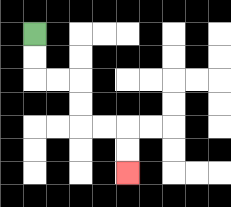{'start': '[1, 1]', 'end': '[5, 7]', 'path_directions': 'D,D,R,R,D,D,R,R,D,D', 'path_coordinates': '[[1, 1], [1, 2], [1, 3], [2, 3], [3, 3], [3, 4], [3, 5], [4, 5], [5, 5], [5, 6], [5, 7]]'}